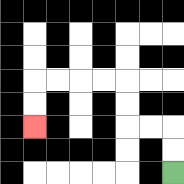{'start': '[7, 7]', 'end': '[1, 5]', 'path_directions': 'U,U,L,L,U,U,L,L,L,L,D,D', 'path_coordinates': '[[7, 7], [7, 6], [7, 5], [6, 5], [5, 5], [5, 4], [5, 3], [4, 3], [3, 3], [2, 3], [1, 3], [1, 4], [1, 5]]'}